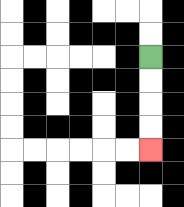{'start': '[6, 2]', 'end': '[6, 6]', 'path_directions': 'D,D,D,D', 'path_coordinates': '[[6, 2], [6, 3], [6, 4], [6, 5], [6, 6]]'}